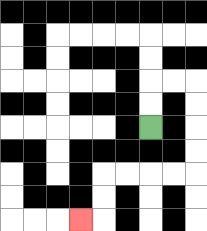{'start': '[6, 5]', 'end': '[3, 9]', 'path_directions': 'U,U,R,R,D,D,D,D,L,L,L,L,D,D,L', 'path_coordinates': '[[6, 5], [6, 4], [6, 3], [7, 3], [8, 3], [8, 4], [8, 5], [8, 6], [8, 7], [7, 7], [6, 7], [5, 7], [4, 7], [4, 8], [4, 9], [3, 9]]'}